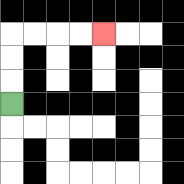{'start': '[0, 4]', 'end': '[4, 1]', 'path_directions': 'U,U,U,R,R,R,R', 'path_coordinates': '[[0, 4], [0, 3], [0, 2], [0, 1], [1, 1], [2, 1], [3, 1], [4, 1]]'}